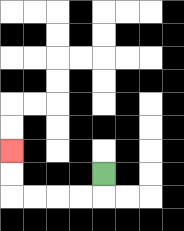{'start': '[4, 7]', 'end': '[0, 6]', 'path_directions': 'D,L,L,L,L,U,U', 'path_coordinates': '[[4, 7], [4, 8], [3, 8], [2, 8], [1, 8], [0, 8], [0, 7], [0, 6]]'}